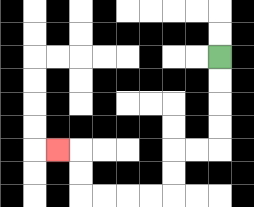{'start': '[9, 2]', 'end': '[2, 6]', 'path_directions': 'D,D,D,D,L,L,D,D,L,L,L,L,U,U,L', 'path_coordinates': '[[9, 2], [9, 3], [9, 4], [9, 5], [9, 6], [8, 6], [7, 6], [7, 7], [7, 8], [6, 8], [5, 8], [4, 8], [3, 8], [3, 7], [3, 6], [2, 6]]'}